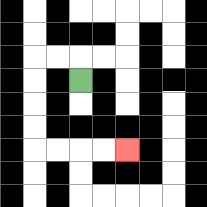{'start': '[3, 3]', 'end': '[5, 6]', 'path_directions': 'U,L,L,D,D,D,D,R,R,R,R', 'path_coordinates': '[[3, 3], [3, 2], [2, 2], [1, 2], [1, 3], [1, 4], [1, 5], [1, 6], [2, 6], [3, 6], [4, 6], [5, 6]]'}